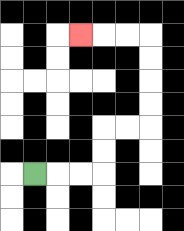{'start': '[1, 7]', 'end': '[3, 1]', 'path_directions': 'R,R,R,U,U,R,R,U,U,U,U,L,L,L', 'path_coordinates': '[[1, 7], [2, 7], [3, 7], [4, 7], [4, 6], [4, 5], [5, 5], [6, 5], [6, 4], [6, 3], [6, 2], [6, 1], [5, 1], [4, 1], [3, 1]]'}